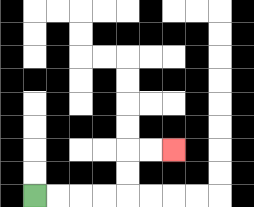{'start': '[1, 8]', 'end': '[7, 6]', 'path_directions': 'R,R,R,R,U,U,R,R', 'path_coordinates': '[[1, 8], [2, 8], [3, 8], [4, 8], [5, 8], [5, 7], [5, 6], [6, 6], [7, 6]]'}